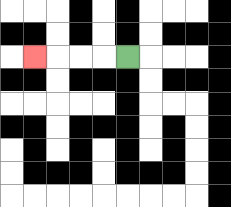{'start': '[5, 2]', 'end': '[1, 2]', 'path_directions': 'L,L,L,L', 'path_coordinates': '[[5, 2], [4, 2], [3, 2], [2, 2], [1, 2]]'}